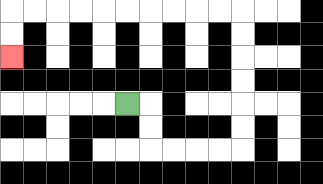{'start': '[5, 4]', 'end': '[0, 2]', 'path_directions': 'R,D,D,R,R,R,R,U,U,U,U,U,U,L,L,L,L,L,L,L,L,L,L,D,D', 'path_coordinates': '[[5, 4], [6, 4], [6, 5], [6, 6], [7, 6], [8, 6], [9, 6], [10, 6], [10, 5], [10, 4], [10, 3], [10, 2], [10, 1], [10, 0], [9, 0], [8, 0], [7, 0], [6, 0], [5, 0], [4, 0], [3, 0], [2, 0], [1, 0], [0, 0], [0, 1], [0, 2]]'}